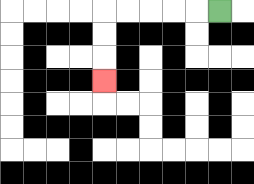{'start': '[9, 0]', 'end': '[4, 3]', 'path_directions': 'L,L,L,L,L,D,D,D', 'path_coordinates': '[[9, 0], [8, 0], [7, 0], [6, 0], [5, 0], [4, 0], [4, 1], [4, 2], [4, 3]]'}